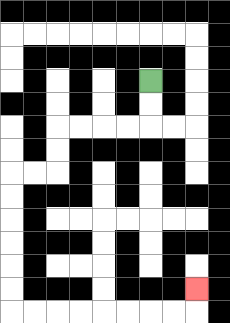{'start': '[6, 3]', 'end': '[8, 12]', 'path_directions': 'D,D,L,L,L,L,D,D,L,L,D,D,D,D,D,D,R,R,R,R,R,R,R,R,U', 'path_coordinates': '[[6, 3], [6, 4], [6, 5], [5, 5], [4, 5], [3, 5], [2, 5], [2, 6], [2, 7], [1, 7], [0, 7], [0, 8], [0, 9], [0, 10], [0, 11], [0, 12], [0, 13], [1, 13], [2, 13], [3, 13], [4, 13], [5, 13], [6, 13], [7, 13], [8, 13], [8, 12]]'}